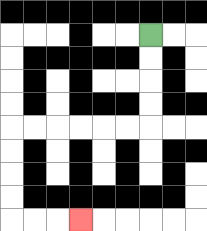{'start': '[6, 1]', 'end': '[3, 9]', 'path_directions': 'D,D,D,D,L,L,L,L,L,L,D,D,D,D,R,R,R', 'path_coordinates': '[[6, 1], [6, 2], [6, 3], [6, 4], [6, 5], [5, 5], [4, 5], [3, 5], [2, 5], [1, 5], [0, 5], [0, 6], [0, 7], [0, 8], [0, 9], [1, 9], [2, 9], [3, 9]]'}